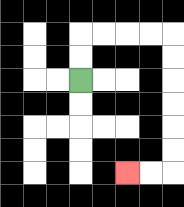{'start': '[3, 3]', 'end': '[5, 7]', 'path_directions': 'U,U,R,R,R,R,D,D,D,D,D,D,L,L', 'path_coordinates': '[[3, 3], [3, 2], [3, 1], [4, 1], [5, 1], [6, 1], [7, 1], [7, 2], [7, 3], [7, 4], [7, 5], [7, 6], [7, 7], [6, 7], [5, 7]]'}